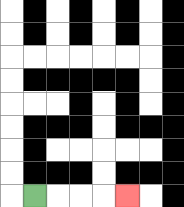{'start': '[1, 8]', 'end': '[5, 8]', 'path_directions': 'R,R,R,R', 'path_coordinates': '[[1, 8], [2, 8], [3, 8], [4, 8], [5, 8]]'}